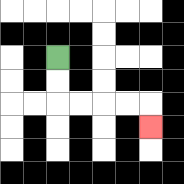{'start': '[2, 2]', 'end': '[6, 5]', 'path_directions': 'D,D,R,R,R,R,D', 'path_coordinates': '[[2, 2], [2, 3], [2, 4], [3, 4], [4, 4], [5, 4], [6, 4], [6, 5]]'}